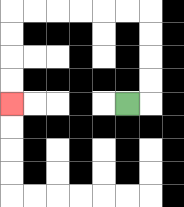{'start': '[5, 4]', 'end': '[0, 4]', 'path_directions': 'R,U,U,U,U,L,L,L,L,L,L,D,D,D,D', 'path_coordinates': '[[5, 4], [6, 4], [6, 3], [6, 2], [6, 1], [6, 0], [5, 0], [4, 0], [3, 0], [2, 0], [1, 0], [0, 0], [0, 1], [0, 2], [0, 3], [0, 4]]'}